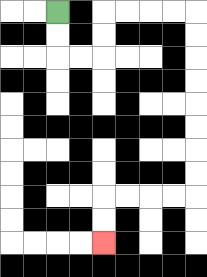{'start': '[2, 0]', 'end': '[4, 10]', 'path_directions': 'D,D,R,R,U,U,R,R,R,R,D,D,D,D,D,D,D,D,L,L,L,L,D,D', 'path_coordinates': '[[2, 0], [2, 1], [2, 2], [3, 2], [4, 2], [4, 1], [4, 0], [5, 0], [6, 0], [7, 0], [8, 0], [8, 1], [8, 2], [8, 3], [8, 4], [8, 5], [8, 6], [8, 7], [8, 8], [7, 8], [6, 8], [5, 8], [4, 8], [4, 9], [4, 10]]'}